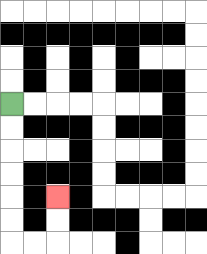{'start': '[0, 4]', 'end': '[2, 8]', 'path_directions': 'D,D,D,D,D,D,R,R,U,U', 'path_coordinates': '[[0, 4], [0, 5], [0, 6], [0, 7], [0, 8], [0, 9], [0, 10], [1, 10], [2, 10], [2, 9], [2, 8]]'}